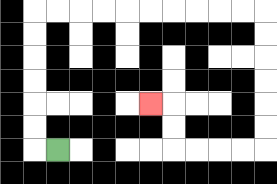{'start': '[2, 6]', 'end': '[6, 4]', 'path_directions': 'L,U,U,U,U,U,U,R,R,R,R,R,R,R,R,R,R,D,D,D,D,D,D,L,L,L,L,U,U,L', 'path_coordinates': '[[2, 6], [1, 6], [1, 5], [1, 4], [1, 3], [1, 2], [1, 1], [1, 0], [2, 0], [3, 0], [4, 0], [5, 0], [6, 0], [7, 0], [8, 0], [9, 0], [10, 0], [11, 0], [11, 1], [11, 2], [11, 3], [11, 4], [11, 5], [11, 6], [10, 6], [9, 6], [8, 6], [7, 6], [7, 5], [7, 4], [6, 4]]'}